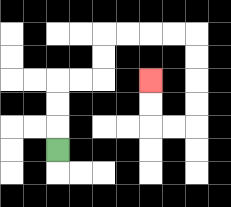{'start': '[2, 6]', 'end': '[6, 3]', 'path_directions': 'U,U,U,R,R,U,U,R,R,R,R,D,D,D,D,L,L,U,U', 'path_coordinates': '[[2, 6], [2, 5], [2, 4], [2, 3], [3, 3], [4, 3], [4, 2], [4, 1], [5, 1], [6, 1], [7, 1], [8, 1], [8, 2], [8, 3], [8, 4], [8, 5], [7, 5], [6, 5], [6, 4], [6, 3]]'}